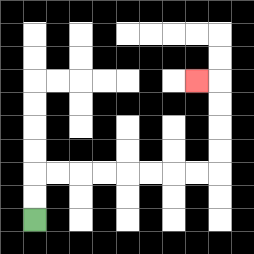{'start': '[1, 9]', 'end': '[8, 3]', 'path_directions': 'U,U,R,R,R,R,R,R,R,R,U,U,U,U,L', 'path_coordinates': '[[1, 9], [1, 8], [1, 7], [2, 7], [3, 7], [4, 7], [5, 7], [6, 7], [7, 7], [8, 7], [9, 7], [9, 6], [9, 5], [9, 4], [9, 3], [8, 3]]'}